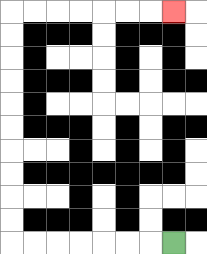{'start': '[7, 10]', 'end': '[7, 0]', 'path_directions': 'L,L,L,L,L,L,L,U,U,U,U,U,U,U,U,U,U,R,R,R,R,R,R,R', 'path_coordinates': '[[7, 10], [6, 10], [5, 10], [4, 10], [3, 10], [2, 10], [1, 10], [0, 10], [0, 9], [0, 8], [0, 7], [0, 6], [0, 5], [0, 4], [0, 3], [0, 2], [0, 1], [0, 0], [1, 0], [2, 0], [3, 0], [4, 0], [5, 0], [6, 0], [7, 0]]'}